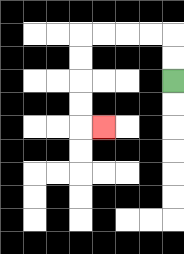{'start': '[7, 3]', 'end': '[4, 5]', 'path_directions': 'U,U,L,L,L,L,D,D,D,D,R', 'path_coordinates': '[[7, 3], [7, 2], [7, 1], [6, 1], [5, 1], [4, 1], [3, 1], [3, 2], [3, 3], [3, 4], [3, 5], [4, 5]]'}